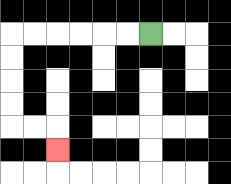{'start': '[6, 1]', 'end': '[2, 6]', 'path_directions': 'L,L,L,L,L,L,D,D,D,D,R,R,D', 'path_coordinates': '[[6, 1], [5, 1], [4, 1], [3, 1], [2, 1], [1, 1], [0, 1], [0, 2], [0, 3], [0, 4], [0, 5], [1, 5], [2, 5], [2, 6]]'}